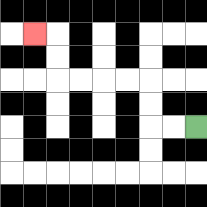{'start': '[8, 5]', 'end': '[1, 1]', 'path_directions': 'L,L,U,U,L,L,L,L,U,U,L', 'path_coordinates': '[[8, 5], [7, 5], [6, 5], [6, 4], [6, 3], [5, 3], [4, 3], [3, 3], [2, 3], [2, 2], [2, 1], [1, 1]]'}